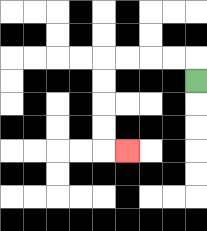{'start': '[8, 3]', 'end': '[5, 6]', 'path_directions': 'U,L,L,L,L,D,D,D,D,R', 'path_coordinates': '[[8, 3], [8, 2], [7, 2], [6, 2], [5, 2], [4, 2], [4, 3], [4, 4], [4, 5], [4, 6], [5, 6]]'}